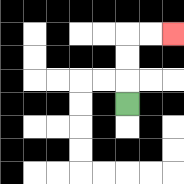{'start': '[5, 4]', 'end': '[7, 1]', 'path_directions': 'U,U,U,R,R', 'path_coordinates': '[[5, 4], [5, 3], [5, 2], [5, 1], [6, 1], [7, 1]]'}